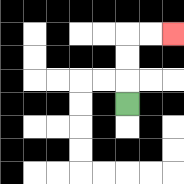{'start': '[5, 4]', 'end': '[7, 1]', 'path_directions': 'U,U,U,R,R', 'path_coordinates': '[[5, 4], [5, 3], [5, 2], [5, 1], [6, 1], [7, 1]]'}